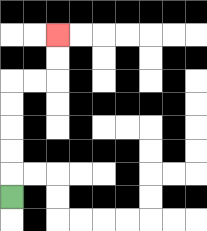{'start': '[0, 8]', 'end': '[2, 1]', 'path_directions': 'U,U,U,U,U,R,R,U,U', 'path_coordinates': '[[0, 8], [0, 7], [0, 6], [0, 5], [0, 4], [0, 3], [1, 3], [2, 3], [2, 2], [2, 1]]'}